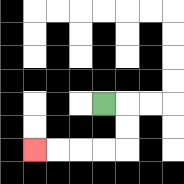{'start': '[4, 4]', 'end': '[1, 6]', 'path_directions': 'R,D,D,L,L,L,L', 'path_coordinates': '[[4, 4], [5, 4], [5, 5], [5, 6], [4, 6], [3, 6], [2, 6], [1, 6]]'}